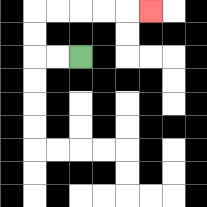{'start': '[3, 2]', 'end': '[6, 0]', 'path_directions': 'L,L,U,U,R,R,R,R,R', 'path_coordinates': '[[3, 2], [2, 2], [1, 2], [1, 1], [1, 0], [2, 0], [3, 0], [4, 0], [5, 0], [6, 0]]'}